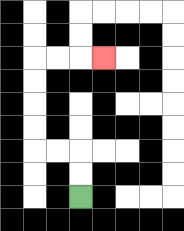{'start': '[3, 8]', 'end': '[4, 2]', 'path_directions': 'U,U,L,L,U,U,U,U,R,R,R', 'path_coordinates': '[[3, 8], [3, 7], [3, 6], [2, 6], [1, 6], [1, 5], [1, 4], [1, 3], [1, 2], [2, 2], [3, 2], [4, 2]]'}